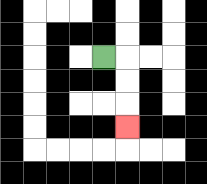{'start': '[4, 2]', 'end': '[5, 5]', 'path_directions': 'R,D,D,D', 'path_coordinates': '[[4, 2], [5, 2], [5, 3], [5, 4], [5, 5]]'}